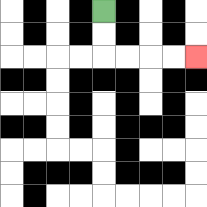{'start': '[4, 0]', 'end': '[8, 2]', 'path_directions': 'D,D,R,R,R,R', 'path_coordinates': '[[4, 0], [4, 1], [4, 2], [5, 2], [6, 2], [7, 2], [8, 2]]'}